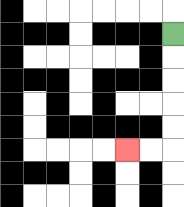{'start': '[7, 1]', 'end': '[5, 6]', 'path_directions': 'D,D,D,D,D,L,L', 'path_coordinates': '[[7, 1], [7, 2], [7, 3], [7, 4], [7, 5], [7, 6], [6, 6], [5, 6]]'}